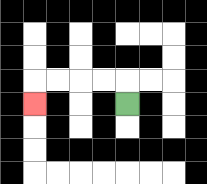{'start': '[5, 4]', 'end': '[1, 4]', 'path_directions': 'U,L,L,L,L,D', 'path_coordinates': '[[5, 4], [5, 3], [4, 3], [3, 3], [2, 3], [1, 3], [1, 4]]'}